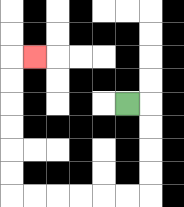{'start': '[5, 4]', 'end': '[1, 2]', 'path_directions': 'R,D,D,D,D,L,L,L,L,L,L,U,U,U,U,U,U,R', 'path_coordinates': '[[5, 4], [6, 4], [6, 5], [6, 6], [6, 7], [6, 8], [5, 8], [4, 8], [3, 8], [2, 8], [1, 8], [0, 8], [0, 7], [0, 6], [0, 5], [0, 4], [0, 3], [0, 2], [1, 2]]'}